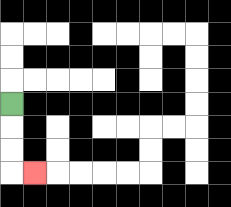{'start': '[0, 4]', 'end': '[1, 7]', 'path_directions': 'D,D,D,R', 'path_coordinates': '[[0, 4], [0, 5], [0, 6], [0, 7], [1, 7]]'}